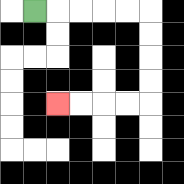{'start': '[1, 0]', 'end': '[2, 4]', 'path_directions': 'R,R,R,R,R,D,D,D,D,L,L,L,L', 'path_coordinates': '[[1, 0], [2, 0], [3, 0], [4, 0], [5, 0], [6, 0], [6, 1], [6, 2], [6, 3], [6, 4], [5, 4], [4, 4], [3, 4], [2, 4]]'}